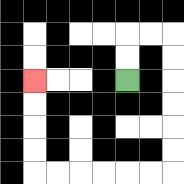{'start': '[5, 3]', 'end': '[1, 3]', 'path_directions': 'U,U,R,R,D,D,D,D,D,D,L,L,L,L,L,L,U,U,U,U', 'path_coordinates': '[[5, 3], [5, 2], [5, 1], [6, 1], [7, 1], [7, 2], [7, 3], [7, 4], [7, 5], [7, 6], [7, 7], [6, 7], [5, 7], [4, 7], [3, 7], [2, 7], [1, 7], [1, 6], [1, 5], [1, 4], [1, 3]]'}